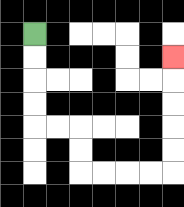{'start': '[1, 1]', 'end': '[7, 2]', 'path_directions': 'D,D,D,D,R,R,D,D,R,R,R,R,U,U,U,U,U', 'path_coordinates': '[[1, 1], [1, 2], [1, 3], [1, 4], [1, 5], [2, 5], [3, 5], [3, 6], [3, 7], [4, 7], [5, 7], [6, 7], [7, 7], [7, 6], [7, 5], [7, 4], [7, 3], [7, 2]]'}